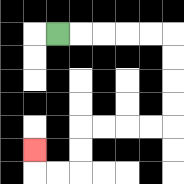{'start': '[2, 1]', 'end': '[1, 6]', 'path_directions': 'R,R,R,R,R,D,D,D,D,L,L,L,L,D,D,L,L,U', 'path_coordinates': '[[2, 1], [3, 1], [4, 1], [5, 1], [6, 1], [7, 1], [7, 2], [7, 3], [7, 4], [7, 5], [6, 5], [5, 5], [4, 5], [3, 5], [3, 6], [3, 7], [2, 7], [1, 7], [1, 6]]'}